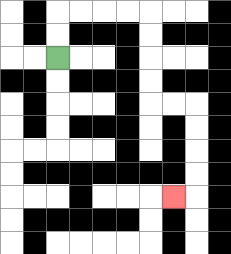{'start': '[2, 2]', 'end': '[7, 8]', 'path_directions': 'U,U,R,R,R,R,D,D,D,D,R,R,D,D,D,D,L', 'path_coordinates': '[[2, 2], [2, 1], [2, 0], [3, 0], [4, 0], [5, 0], [6, 0], [6, 1], [6, 2], [6, 3], [6, 4], [7, 4], [8, 4], [8, 5], [8, 6], [8, 7], [8, 8], [7, 8]]'}